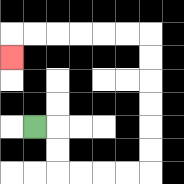{'start': '[1, 5]', 'end': '[0, 2]', 'path_directions': 'R,D,D,R,R,R,R,U,U,U,U,U,U,L,L,L,L,L,L,D', 'path_coordinates': '[[1, 5], [2, 5], [2, 6], [2, 7], [3, 7], [4, 7], [5, 7], [6, 7], [6, 6], [6, 5], [6, 4], [6, 3], [6, 2], [6, 1], [5, 1], [4, 1], [3, 1], [2, 1], [1, 1], [0, 1], [0, 2]]'}